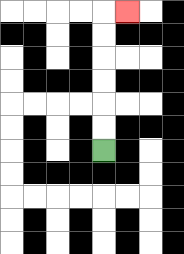{'start': '[4, 6]', 'end': '[5, 0]', 'path_directions': 'U,U,U,U,U,U,R', 'path_coordinates': '[[4, 6], [4, 5], [4, 4], [4, 3], [4, 2], [4, 1], [4, 0], [5, 0]]'}